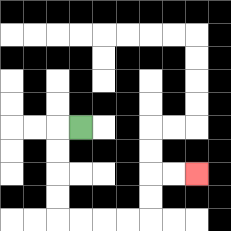{'start': '[3, 5]', 'end': '[8, 7]', 'path_directions': 'L,D,D,D,D,R,R,R,R,U,U,R,R', 'path_coordinates': '[[3, 5], [2, 5], [2, 6], [2, 7], [2, 8], [2, 9], [3, 9], [4, 9], [5, 9], [6, 9], [6, 8], [6, 7], [7, 7], [8, 7]]'}